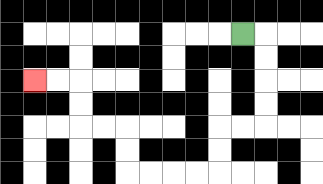{'start': '[10, 1]', 'end': '[1, 3]', 'path_directions': 'R,D,D,D,D,L,L,D,D,L,L,L,L,U,U,L,L,U,U,L,L', 'path_coordinates': '[[10, 1], [11, 1], [11, 2], [11, 3], [11, 4], [11, 5], [10, 5], [9, 5], [9, 6], [9, 7], [8, 7], [7, 7], [6, 7], [5, 7], [5, 6], [5, 5], [4, 5], [3, 5], [3, 4], [3, 3], [2, 3], [1, 3]]'}